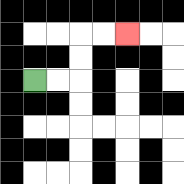{'start': '[1, 3]', 'end': '[5, 1]', 'path_directions': 'R,R,U,U,R,R', 'path_coordinates': '[[1, 3], [2, 3], [3, 3], [3, 2], [3, 1], [4, 1], [5, 1]]'}